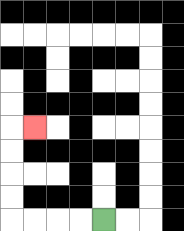{'start': '[4, 9]', 'end': '[1, 5]', 'path_directions': 'L,L,L,L,U,U,U,U,R', 'path_coordinates': '[[4, 9], [3, 9], [2, 9], [1, 9], [0, 9], [0, 8], [0, 7], [0, 6], [0, 5], [1, 5]]'}